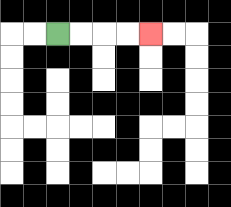{'start': '[2, 1]', 'end': '[6, 1]', 'path_directions': 'R,R,R,R', 'path_coordinates': '[[2, 1], [3, 1], [4, 1], [5, 1], [6, 1]]'}